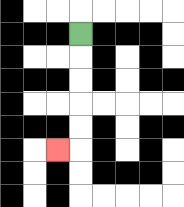{'start': '[3, 1]', 'end': '[2, 6]', 'path_directions': 'D,D,D,D,D,L', 'path_coordinates': '[[3, 1], [3, 2], [3, 3], [3, 4], [3, 5], [3, 6], [2, 6]]'}